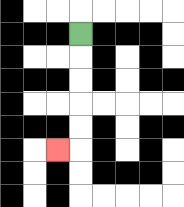{'start': '[3, 1]', 'end': '[2, 6]', 'path_directions': 'D,D,D,D,D,L', 'path_coordinates': '[[3, 1], [3, 2], [3, 3], [3, 4], [3, 5], [3, 6], [2, 6]]'}